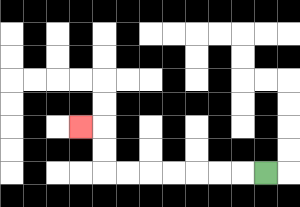{'start': '[11, 7]', 'end': '[3, 5]', 'path_directions': 'L,L,L,L,L,L,L,U,U,L', 'path_coordinates': '[[11, 7], [10, 7], [9, 7], [8, 7], [7, 7], [6, 7], [5, 7], [4, 7], [4, 6], [4, 5], [3, 5]]'}